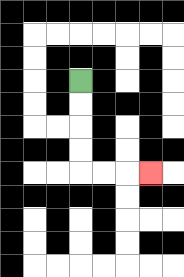{'start': '[3, 3]', 'end': '[6, 7]', 'path_directions': 'D,D,D,D,R,R,R', 'path_coordinates': '[[3, 3], [3, 4], [3, 5], [3, 6], [3, 7], [4, 7], [5, 7], [6, 7]]'}